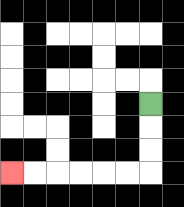{'start': '[6, 4]', 'end': '[0, 7]', 'path_directions': 'D,D,D,L,L,L,L,L,L', 'path_coordinates': '[[6, 4], [6, 5], [6, 6], [6, 7], [5, 7], [4, 7], [3, 7], [2, 7], [1, 7], [0, 7]]'}